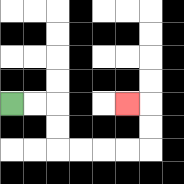{'start': '[0, 4]', 'end': '[5, 4]', 'path_directions': 'R,R,D,D,R,R,R,R,U,U,L', 'path_coordinates': '[[0, 4], [1, 4], [2, 4], [2, 5], [2, 6], [3, 6], [4, 6], [5, 6], [6, 6], [6, 5], [6, 4], [5, 4]]'}